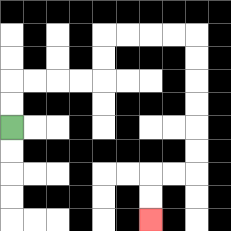{'start': '[0, 5]', 'end': '[6, 9]', 'path_directions': 'U,U,R,R,R,R,U,U,R,R,R,R,D,D,D,D,D,D,L,L,D,D', 'path_coordinates': '[[0, 5], [0, 4], [0, 3], [1, 3], [2, 3], [3, 3], [4, 3], [4, 2], [4, 1], [5, 1], [6, 1], [7, 1], [8, 1], [8, 2], [8, 3], [8, 4], [8, 5], [8, 6], [8, 7], [7, 7], [6, 7], [6, 8], [6, 9]]'}